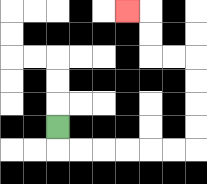{'start': '[2, 5]', 'end': '[5, 0]', 'path_directions': 'D,R,R,R,R,R,R,U,U,U,U,L,L,U,U,L', 'path_coordinates': '[[2, 5], [2, 6], [3, 6], [4, 6], [5, 6], [6, 6], [7, 6], [8, 6], [8, 5], [8, 4], [8, 3], [8, 2], [7, 2], [6, 2], [6, 1], [6, 0], [5, 0]]'}